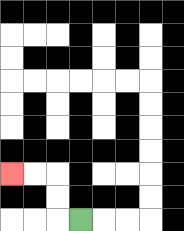{'start': '[3, 9]', 'end': '[0, 7]', 'path_directions': 'L,U,U,L,L', 'path_coordinates': '[[3, 9], [2, 9], [2, 8], [2, 7], [1, 7], [0, 7]]'}